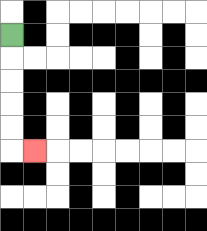{'start': '[0, 1]', 'end': '[1, 6]', 'path_directions': 'D,D,D,D,D,R', 'path_coordinates': '[[0, 1], [0, 2], [0, 3], [0, 4], [0, 5], [0, 6], [1, 6]]'}